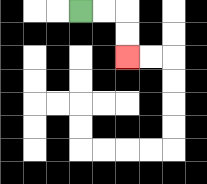{'start': '[3, 0]', 'end': '[5, 2]', 'path_directions': 'R,R,D,D', 'path_coordinates': '[[3, 0], [4, 0], [5, 0], [5, 1], [5, 2]]'}